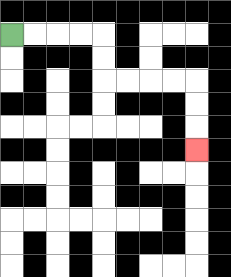{'start': '[0, 1]', 'end': '[8, 6]', 'path_directions': 'R,R,R,R,D,D,R,R,R,R,D,D,D', 'path_coordinates': '[[0, 1], [1, 1], [2, 1], [3, 1], [4, 1], [4, 2], [4, 3], [5, 3], [6, 3], [7, 3], [8, 3], [8, 4], [8, 5], [8, 6]]'}